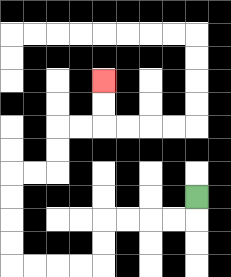{'start': '[8, 8]', 'end': '[4, 3]', 'path_directions': 'D,L,L,L,L,D,D,L,L,L,L,U,U,U,U,R,R,U,U,R,R,U,U', 'path_coordinates': '[[8, 8], [8, 9], [7, 9], [6, 9], [5, 9], [4, 9], [4, 10], [4, 11], [3, 11], [2, 11], [1, 11], [0, 11], [0, 10], [0, 9], [0, 8], [0, 7], [1, 7], [2, 7], [2, 6], [2, 5], [3, 5], [4, 5], [4, 4], [4, 3]]'}